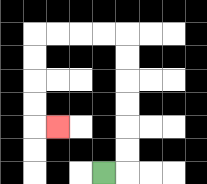{'start': '[4, 7]', 'end': '[2, 5]', 'path_directions': 'R,U,U,U,U,U,U,L,L,L,L,D,D,D,D,R', 'path_coordinates': '[[4, 7], [5, 7], [5, 6], [5, 5], [5, 4], [5, 3], [5, 2], [5, 1], [4, 1], [3, 1], [2, 1], [1, 1], [1, 2], [1, 3], [1, 4], [1, 5], [2, 5]]'}